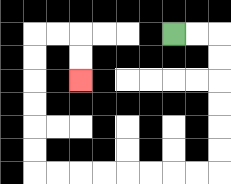{'start': '[7, 1]', 'end': '[3, 3]', 'path_directions': 'R,R,D,D,D,D,D,D,L,L,L,L,L,L,L,L,U,U,U,U,U,U,R,R,D,D', 'path_coordinates': '[[7, 1], [8, 1], [9, 1], [9, 2], [9, 3], [9, 4], [9, 5], [9, 6], [9, 7], [8, 7], [7, 7], [6, 7], [5, 7], [4, 7], [3, 7], [2, 7], [1, 7], [1, 6], [1, 5], [1, 4], [1, 3], [1, 2], [1, 1], [2, 1], [3, 1], [3, 2], [3, 3]]'}